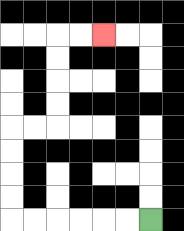{'start': '[6, 9]', 'end': '[4, 1]', 'path_directions': 'L,L,L,L,L,L,U,U,U,U,R,R,U,U,U,U,R,R', 'path_coordinates': '[[6, 9], [5, 9], [4, 9], [3, 9], [2, 9], [1, 9], [0, 9], [0, 8], [0, 7], [0, 6], [0, 5], [1, 5], [2, 5], [2, 4], [2, 3], [2, 2], [2, 1], [3, 1], [4, 1]]'}